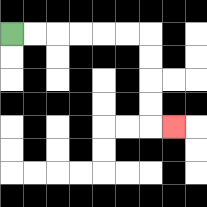{'start': '[0, 1]', 'end': '[7, 5]', 'path_directions': 'R,R,R,R,R,R,D,D,D,D,R', 'path_coordinates': '[[0, 1], [1, 1], [2, 1], [3, 1], [4, 1], [5, 1], [6, 1], [6, 2], [6, 3], [6, 4], [6, 5], [7, 5]]'}